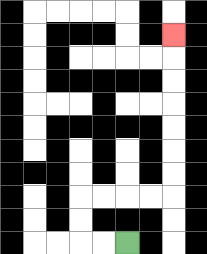{'start': '[5, 10]', 'end': '[7, 1]', 'path_directions': 'L,L,U,U,R,R,R,R,U,U,U,U,U,U,U', 'path_coordinates': '[[5, 10], [4, 10], [3, 10], [3, 9], [3, 8], [4, 8], [5, 8], [6, 8], [7, 8], [7, 7], [7, 6], [7, 5], [7, 4], [7, 3], [7, 2], [7, 1]]'}